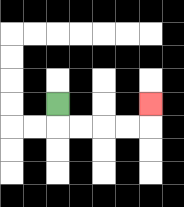{'start': '[2, 4]', 'end': '[6, 4]', 'path_directions': 'D,R,R,R,R,U', 'path_coordinates': '[[2, 4], [2, 5], [3, 5], [4, 5], [5, 5], [6, 5], [6, 4]]'}